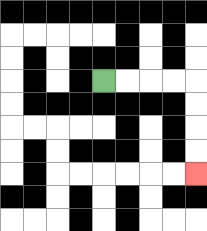{'start': '[4, 3]', 'end': '[8, 7]', 'path_directions': 'R,R,R,R,D,D,D,D', 'path_coordinates': '[[4, 3], [5, 3], [6, 3], [7, 3], [8, 3], [8, 4], [8, 5], [8, 6], [8, 7]]'}